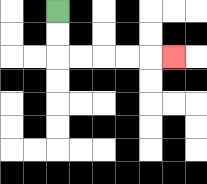{'start': '[2, 0]', 'end': '[7, 2]', 'path_directions': 'D,D,R,R,R,R,R', 'path_coordinates': '[[2, 0], [2, 1], [2, 2], [3, 2], [4, 2], [5, 2], [6, 2], [7, 2]]'}